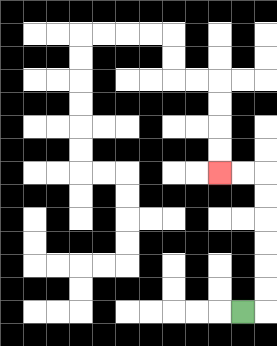{'start': '[10, 13]', 'end': '[9, 7]', 'path_directions': 'R,U,U,U,U,U,U,L,L', 'path_coordinates': '[[10, 13], [11, 13], [11, 12], [11, 11], [11, 10], [11, 9], [11, 8], [11, 7], [10, 7], [9, 7]]'}